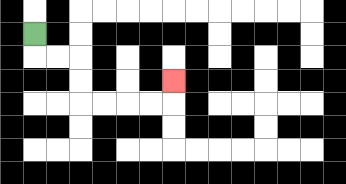{'start': '[1, 1]', 'end': '[7, 3]', 'path_directions': 'D,R,R,D,D,R,R,R,R,U', 'path_coordinates': '[[1, 1], [1, 2], [2, 2], [3, 2], [3, 3], [3, 4], [4, 4], [5, 4], [6, 4], [7, 4], [7, 3]]'}